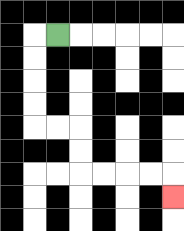{'start': '[2, 1]', 'end': '[7, 8]', 'path_directions': 'L,D,D,D,D,R,R,D,D,R,R,R,R,D', 'path_coordinates': '[[2, 1], [1, 1], [1, 2], [1, 3], [1, 4], [1, 5], [2, 5], [3, 5], [3, 6], [3, 7], [4, 7], [5, 7], [6, 7], [7, 7], [7, 8]]'}